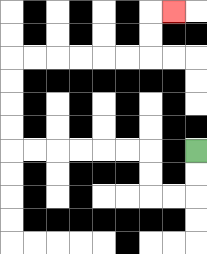{'start': '[8, 6]', 'end': '[7, 0]', 'path_directions': 'D,D,L,L,U,U,L,L,L,L,L,L,U,U,U,U,R,R,R,R,R,R,U,U,R', 'path_coordinates': '[[8, 6], [8, 7], [8, 8], [7, 8], [6, 8], [6, 7], [6, 6], [5, 6], [4, 6], [3, 6], [2, 6], [1, 6], [0, 6], [0, 5], [0, 4], [0, 3], [0, 2], [1, 2], [2, 2], [3, 2], [4, 2], [5, 2], [6, 2], [6, 1], [6, 0], [7, 0]]'}